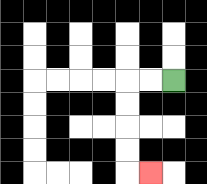{'start': '[7, 3]', 'end': '[6, 7]', 'path_directions': 'L,L,D,D,D,D,R', 'path_coordinates': '[[7, 3], [6, 3], [5, 3], [5, 4], [5, 5], [5, 6], [5, 7], [6, 7]]'}